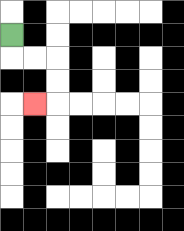{'start': '[0, 1]', 'end': '[1, 4]', 'path_directions': 'D,R,R,D,D,L', 'path_coordinates': '[[0, 1], [0, 2], [1, 2], [2, 2], [2, 3], [2, 4], [1, 4]]'}